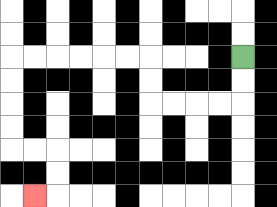{'start': '[10, 2]', 'end': '[1, 8]', 'path_directions': 'D,D,L,L,L,L,U,U,L,L,L,L,L,L,D,D,D,D,R,R,D,D,L', 'path_coordinates': '[[10, 2], [10, 3], [10, 4], [9, 4], [8, 4], [7, 4], [6, 4], [6, 3], [6, 2], [5, 2], [4, 2], [3, 2], [2, 2], [1, 2], [0, 2], [0, 3], [0, 4], [0, 5], [0, 6], [1, 6], [2, 6], [2, 7], [2, 8], [1, 8]]'}